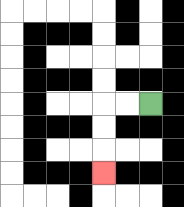{'start': '[6, 4]', 'end': '[4, 7]', 'path_directions': 'L,L,D,D,D', 'path_coordinates': '[[6, 4], [5, 4], [4, 4], [4, 5], [4, 6], [4, 7]]'}